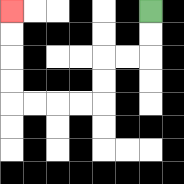{'start': '[6, 0]', 'end': '[0, 0]', 'path_directions': 'D,D,L,L,D,D,L,L,L,L,U,U,U,U', 'path_coordinates': '[[6, 0], [6, 1], [6, 2], [5, 2], [4, 2], [4, 3], [4, 4], [3, 4], [2, 4], [1, 4], [0, 4], [0, 3], [0, 2], [0, 1], [0, 0]]'}